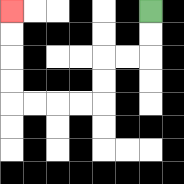{'start': '[6, 0]', 'end': '[0, 0]', 'path_directions': 'D,D,L,L,D,D,L,L,L,L,U,U,U,U', 'path_coordinates': '[[6, 0], [6, 1], [6, 2], [5, 2], [4, 2], [4, 3], [4, 4], [3, 4], [2, 4], [1, 4], [0, 4], [0, 3], [0, 2], [0, 1], [0, 0]]'}